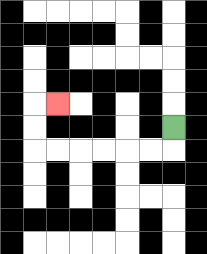{'start': '[7, 5]', 'end': '[2, 4]', 'path_directions': 'D,L,L,L,L,L,L,U,U,R', 'path_coordinates': '[[7, 5], [7, 6], [6, 6], [5, 6], [4, 6], [3, 6], [2, 6], [1, 6], [1, 5], [1, 4], [2, 4]]'}